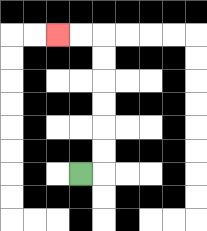{'start': '[3, 7]', 'end': '[2, 1]', 'path_directions': 'R,U,U,U,U,U,U,L,L', 'path_coordinates': '[[3, 7], [4, 7], [4, 6], [4, 5], [4, 4], [4, 3], [4, 2], [4, 1], [3, 1], [2, 1]]'}